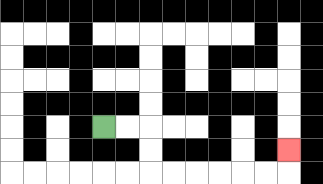{'start': '[4, 5]', 'end': '[12, 6]', 'path_directions': 'R,R,D,D,R,R,R,R,R,R,U', 'path_coordinates': '[[4, 5], [5, 5], [6, 5], [6, 6], [6, 7], [7, 7], [8, 7], [9, 7], [10, 7], [11, 7], [12, 7], [12, 6]]'}